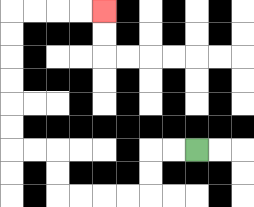{'start': '[8, 6]', 'end': '[4, 0]', 'path_directions': 'L,L,D,D,L,L,L,L,U,U,L,L,U,U,U,U,U,U,R,R,R,R', 'path_coordinates': '[[8, 6], [7, 6], [6, 6], [6, 7], [6, 8], [5, 8], [4, 8], [3, 8], [2, 8], [2, 7], [2, 6], [1, 6], [0, 6], [0, 5], [0, 4], [0, 3], [0, 2], [0, 1], [0, 0], [1, 0], [2, 0], [3, 0], [4, 0]]'}